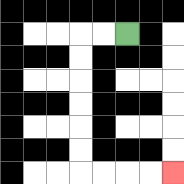{'start': '[5, 1]', 'end': '[7, 7]', 'path_directions': 'L,L,D,D,D,D,D,D,R,R,R,R', 'path_coordinates': '[[5, 1], [4, 1], [3, 1], [3, 2], [3, 3], [3, 4], [3, 5], [3, 6], [3, 7], [4, 7], [5, 7], [6, 7], [7, 7]]'}